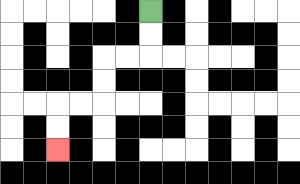{'start': '[6, 0]', 'end': '[2, 6]', 'path_directions': 'D,D,L,L,D,D,L,L,D,D', 'path_coordinates': '[[6, 0], [6, 1], [6, 2], [5, 2], [4, 2], [4, 3], [4, 4], [3, 4], [2, 4], [2, 5], [2, 6]]'}